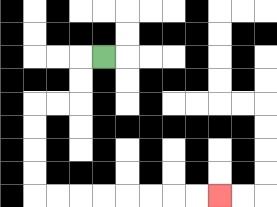{'start': '[4, 2]', 'end': '[9, 8]', 'path_directions': 'L,D,D,L,L,D,D,D,D,R,R,R,R,R,R,R,R', 'path_coordinates': '[[4, 2], [3, 2], [3, 3], [3, 4], [2, 4], [1, 4], [1, 5], [1, 6], [1, 7], [1, 8], [2, 8], [3, 8], [4, 8], [5, 8], [6, 8], [7, 8], [8, 8], [9, 8]]'}